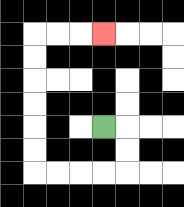{'start': '[4, 5]', 'end': '[4, 1]', 'path_directions': 'R,D,D,L,L,L,L,U,U,U,U,U,U,R,R,R', 'path_coordinates': '[[4, 5], [5, 5], [5, 6], [5, 7], [4, 7], [3, 7], [2, 7], [1, 7], [1, 6], [1, 5], [1, 4], [1, 3], [1, 2], [1, 1], [2, 1], [3, 1], [4, 1]]'}